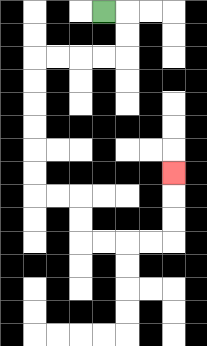{'start': '[4, 0]', 'end': '[7, 7]', 'path_directions': 'R,D,D,L,L,L,L,D,D,D,D,D,D,R,R,D,D,R,R,R,R,U,U,U', 'path_coordinates': '[[4, 0], [5, 0], [5, 1], [5, 2], [4, 2], [3, 2], [2, 2], [1, 2], [1, 3], [1, 4], [1, 5], [1, 6], [1, 7], [1, 8], [2, 8], [3, 8], [3, 9], [3, 10], [4, 10], [5, 10], [6, 10], [7, 10], [7, 9], [7, 8], [7, 7]]'}